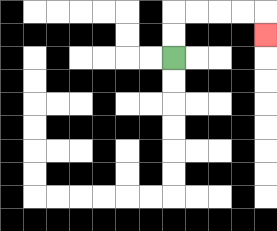{'start': '[7, 2]', 'end': '[11, 1]', 'path_directions': 'U,U,R,R,R,R,D', 'path_coordinates': '[[7, 2], [7, 1], [7, 0], [8, 0], [9, 0], [10, 0], [11, 0], [11, 1]]'}